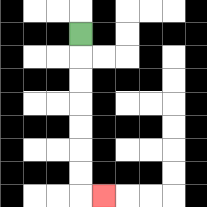{'start': '[3, 1]', 'end': '[4, 8]', 'path_directions': 'D,D,D,D,D,D,D,R', 'path_coordinates': '[[3, 1], [3, 2], [3, 3], [3, 4], [3, 5], [3, 6], [3, 7], [3, 8], [4, 8]]'}